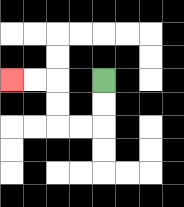{'start': '[4, 3]', 'end': '[0, 3]', 'path_directions': 'D,D,L,L,U,U,L,L', 'path_coordinates': '[[4, 3], [4, 4], [4, 5], [3, 5], [2, 5], [2, 4], [2, 3], [1, 3], [0, 3]]'}